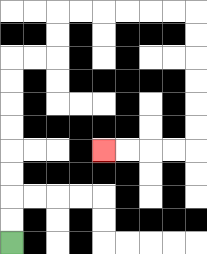{'start': '[0, 10]', 'end': '[4, 6]', 'path_directions': 'U,U,U,U,U,U,U,U,R,R,U,U,R,R,R,R,R,R,D,D,D,D,D,D,L,L,L,L', 'path_coordinates': '[[0, 10], [0, 9], [0, 8], [0, 7], [0, 6], [0, 5], [0, 4], [0, 3], [0, 2], [1, 2], [2, 2], [2, 1], [2, 0], [3, 0], [4, 0], [5, 0], [6, 0], [7, 0], [8, 0], [8, 1], [8, 2], [8, 3], [8, 4], [8, 5], [8, 6], [7, 6], [6, 6], [5, 6], [4, 6]]'}